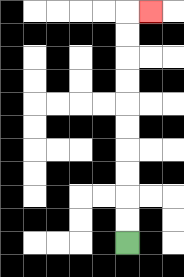{'start': '[5, 10]', 'end': '[6, 0]', 'path_directions': 'U,U,U,U,U,U,U,U,U,U,R', 'path_coordinates': '[[5, 10], [5, 9], [5, 8], [5, 7], [5, 6], [5, 5], [5, 4], [5, 3], [5, 2], [5, 1], [5, 0], [6, 0]]'}